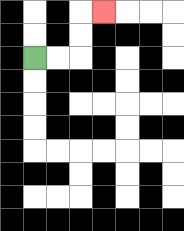{'start': '[1, 2]', 'end': '[4, 0]', 'path_directions': 'R,R,U,U,R', 'path_coordinates': '[[1, 2], [2, 2], [3, 2], [3, 1], [3, 0], [4, 0]]'}